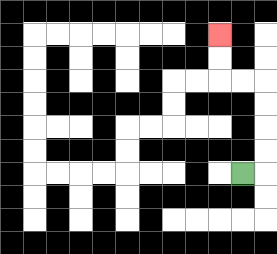{'start': '[10, 7]', 'end': '[9, 1]', 'path_directions': 'R,U,U,U,U,L,L,U,U', 'path_coordinates': '[[10, 7], [11, 7], [11, 6], [11, 5], [11, 4], [11, 3], [10, 3], [9, 3], [9, 2], [9, 1]]'}